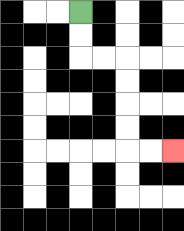{'start': '[3, 0]', 'end': '[7, 6]', 'path_directions': 'D,D,R,R,D,D,D,D,R,R', 'path_coordinates': '[[3, 0], [3, 1], [3, 2], [4, 2], [5, 2], [5, 3], [5, 4], [5, 5], [5, 6], [6, 6], [7, 6]]'}